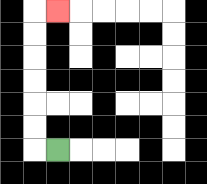{'start': '[2, 6]', 'end': '[2, 0]', 'path_directions': 'L,U,U,U,U,U,U,R', 'path_coordinates': '[[2, 6], [1, 6], [1, 5], [1, 4], [1, 3], [1, 2], [1, 1], [1, 0], [2, 0]]'}